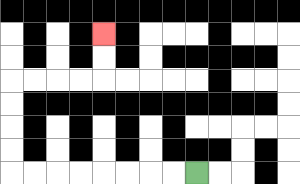{'start': '[8, 7]', 'end': '[4, 1]', 'path_directions': 'L,L,L,L,L,L,L,L,U,U,U,U,R,R,R,R,U,U', 'path_coordinates': '[[8, 7], [7, 7], [6, 7], [5, 7], [4, 7], [3, 7], [2, 7], [1, 7], [0, 7], [0, 6], [0, 5], [0, 4], [0, 3], [1, 3], [2, 3], [3, 3], [4, 3], [4, 2], [4, 1]]'}